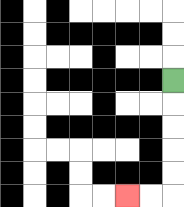{'start': '[7, 3]', 'end': '[5, 8]', 'path_directions': 'D,D,D,D,D,L,L', 'path_coordinates': '[[7, 3], [7, 4], [7, 5], [7, 6], [7, 7], [7, 8], [6, 8], [5, 8]]'}